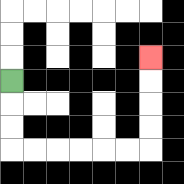{'start': '[0, 3]', 'end': '[6, 2]', 'path_directions': 'D,D,D,R,R,R,R,R,R,U,U,U,U', 'path_coordinates': '[[0, 3], [0, 4], [0, 5], [0, 6], [1, 6], [2, 6], [3, 6], [4, 6], [5, 6], [6, 6], [6, 5], [6, 4], [6, 3], [6, 2]]'}